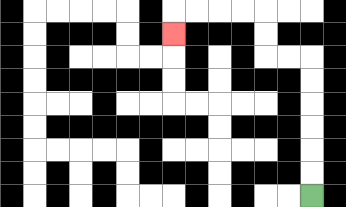{'start': '[13, 8]', 'end': '[7, 1]', 'path_directions': 'U,U,U,U,U,U,L,L,U,U,L,L,L,L,D', 'path_coordinates': '[[13, 8], [13, 7], [13, 6], [13, 5], [13, 4], [13, 3], [13, 2], [12, 2], [11, 2], [11, 1], [11, 0], [10, 0], [9, 0], [8, 0], [7, 0], [7, 1]]'}